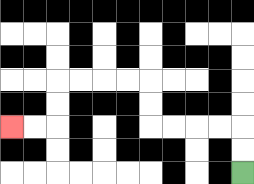{'start': '[10, 7]', 'end': '[0, 5]', 'path_directions': 'U,U,L,L,L,L,U,U,L,L,L,L,D,D,L,L', 'path_coordinates': '[[10, 7], [10, 6], [10, 5], [9, 5], [8, 5], [7, 5], [6, 5], [6, 4], [6, 3], [5, 3], [4, 3], [3, 3], [2, 3], [2, 4], [2, 5], [1, 5], [0, 5]]'}